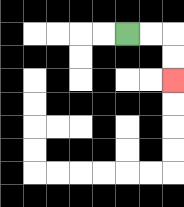{'start': '[5, 1]', 'end': '[7, 3]', 'path_directions': 'R,R,D,D', 'path_coordinates': '[[5, 1], [6, 1], [7, 1], [7, 2], [7, 3]]'}